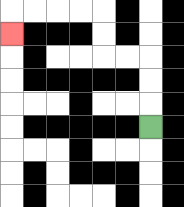{'start': '[6, 5]', 'end': '[0, 1]', 'path_directions': 'U,U,U,L,L,U,U,L,L,L,L,D', 'path_coordinates': '[[6, 5], [6, 4], [6, 3], [6, 2], [5, 2], [4, 2], [4, 1], [4, 0], [3, 0], [2, 0], [1, 0], [0, 0], [0, 1]]'}